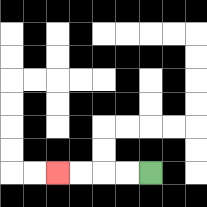{'start': '[6, 7]', 'end': '[2, 7]', 'path_directions': 'L,L,L,L', 'path_coordinates': '[[6, 7], [5, 7], [4, 7], [3, 7], [2, 7]]'}